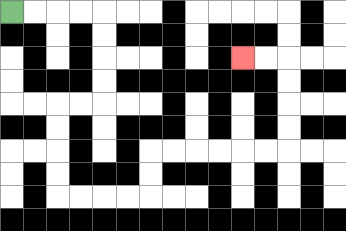{'start': '[0, 0]', 'end': '[10, 2]', 'path_directions': 'R,R,R,R,D,D,D,D,L,L,D,D,D,D,R,R,R,R,U,U,R,R,R,R,R,R,U,U,U,U,L,L', 'path_coordinates': '[[0, 0], [1, 0], [2, 0], [3, 0], [4, 0], [4, 1], [4, 2], [4, 3], [4, 4], [3, 4], [2, 4], [2, 5], [2, 6], [2, 7], [2, 8], [3, 8], [4, 8], [5, 8], [6, 8], [6, 7], [6, 6], [7, 6], [8, 6], [9, 6], [10, 6], [11, 6], [12, 6], [12, 5], [12, 4], [12, 3], [12, 2], [11, 2], [10, 2]]'}